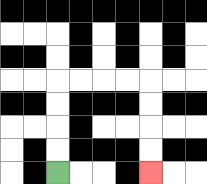{'start': '[2, 7]', 'end': '[6, 7]', 'path_directions': 'U,U,U,U,R,R,R,R,D,D,D,D', 'path_coordinates': '[[2, 7], [2, 6], [2, 5], [2, 4], [2, 3], [3, 3], [4, 3], [5, 3], [6, 3], [6, 4], [6, 5], [6, 6], [6, 7]]'}